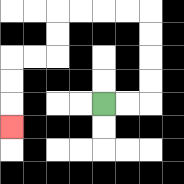{'start': '[4, 4]', 'end': '[0, 5]', 'path_directions': 'R,R,U,U,U,U,L,L,L,L,D,D,L,L,D,D,D', 'path_coordinates': '[[4, 4], [5, 4], [6, 4], [6, 3], [6, 2], [6, 1], [6, 0], [5, 0], [4, 0], [3, 0], [2, 0], [2, 1], [2, 2], [1, 2], [0, 2], [0, 3], [0, 4], [0, 5]]'}